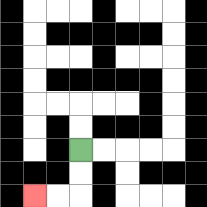{'start': '[3, 6]', 'end': '[1, 8]', 'path_directions': 'D,D,L,L', 'path_coordinates': '[[3, 6], [3, 7], [3, 8], [2, 8], [1, 8]]'}